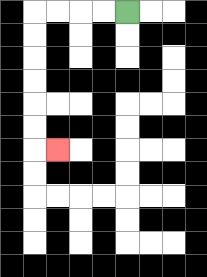{'start': '[5, 0]', 'end': '[2, 6]', 'path_directions': 'L,L,L,L,D,D,D,D,D,D,R', 'path_coordinates': '[[5, 0], [4, 0], [3, 0], [2, 0], [1, 0], [1, 1], [1, 2], [1, 3], [1, 4], [1, 5], [1, 6], [2, 6]]'}